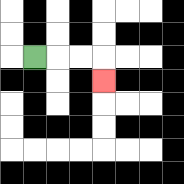{'start': '[1, 2]', 'end': '[4, 3]', 'path_directions': 'R,R,R,D', 'path_coordinates': '[[1, 2], [2, 2], [3, 2], [4, 2], [4, 3]]'}